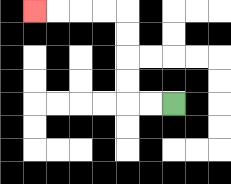{'start': '[7, 4]', 'end': '[1, 0]', 'path_directions': 'L,L,U,U,U,U,L,L,L,L', 'path_coordinates': '[[7, 4], [6, 4], [5, 4], [5, 3], [5, 2], [5, 1], [5, 0], [4, 0], [3, 0], [2, 0], [1, 0]]'}